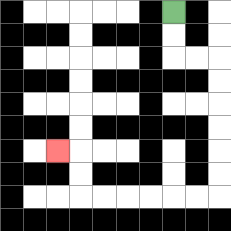{'start': '[7, 0]', 'end': '[2, 6]', 'path_directions': 'D,D,R,R,D,D,D,D,D,D,L,L,L,L,L,L,U,U,L', 'path_coordinates': '[[7, 0], [7, 1], [7, 2], [8, 2], [9, 2], [9, 3], [9, 4], [9, 5], [9, 6], [9, 7], [9, 8], [8, 8], [7, 8], [6, 8], [5, 8], [4, 8], [3, 8], [3, 7], [3, 6], [2, 6]]'}